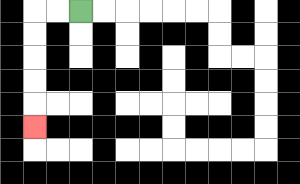{'start': '[3, 0]', 'end': '[1, 5]', 'path_directions': 'L,L,D,D,D,D,D', 'path_coordinates': '[[3, 0], [2, 0], [1, 0], [1, 1], [1, 2], [1, 3], [1, 4], [1, 5]]'}